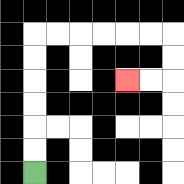{'start': '[1, 7]', 'end': '[5, 3]', 'path_directions': 'U,U,U,U,U,U,R,R,R,R,R,R,D,D,L,L', 'path_coordinates': '[[1, 7], [1, 6], [1, 5], [1, 4], [1, 3], [1, 2], [1, 1], [2, 1], [3, 1], [4, 1], [5, 1], [6, 1], [7, 1], [7, 2], [7, 3], [6, 3], [5, 3]]'}